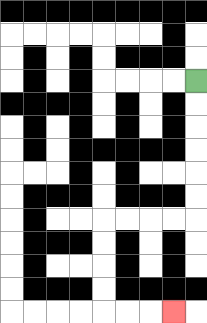{'start': '[8, 3]', 'end': '[7, 13]', 'path_directions': 'D,D,D,D,D,D,L,L,L,L,D,D,D,D,R,R,R', 'path_coordinates': '[[8, 3], [8, 4], [8, 5], [8, 6], [8, 7], [8, 8], [8, 9], [7, 9], [6, 9], [5, 9], [4, 9], [4, 10], [4, 11], [4, 12], [4, 13], [5, 13], [6, 13], [7, 13]]'}